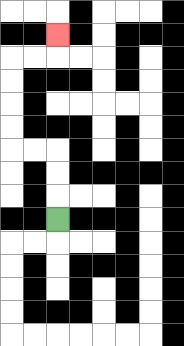{'start': '[2, 9]', 'end': '[2, 1]', 'path_directions': 'U,U,U,L,L,U,U,U,U,R,R,U', 'path_coordinates': '[[2, 9], [2, 8], [2, 7], [2, 6], [1, 6], [0, 6], [0, 5], [0, 4], [0, 3], [0, 2], [1, 2], [2, 2], [2, 1]]'}